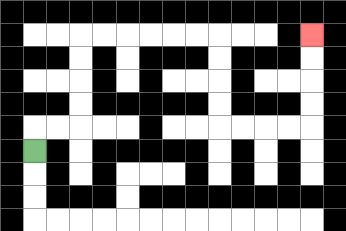{'start': '[1, 6]', 'end': '[13, 1]', 'path_directions': 'U,R,R,U,U,U,U,R,R,R,R,R,R,D,D,D,D,R,R,R,R,U,U,U,U', 'path_coordinates': '[[1, 6], [1, 5], [2, 5], [3, 5], [3, 4], [3, 3], [3, 2], [3, 1], [4, 1], [5, 1], [6, 1], [7, 1], [8, 1], [9, 1], [9, 2], [9, 3], [9, 4], [9, 5], [10, 5], [11, 5], [12, 5], [13, 5], [13, 4], [13, 3], [13, 2], [13, 1]]'}